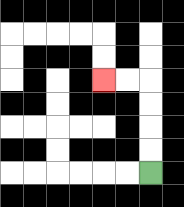{'start': '[6, 7]', 'end': '[4, 3]', 'path_directions': 'U,U,U,U,L,L', 'path_coordinates': '[[6, 7], [6, 6], [6, 5], [6, 4], [6, 3], [5, 3], [4, 3]]'}